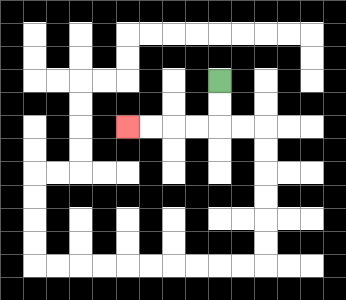{'start': '[9, 3]', 'end': '[5, 5]', 'path_directions': 'D,D,L,L,L,L', 'path_coordinates': '[[9, 3], [9, 4], [9, 5], [8, 5], [7, 5], [6, 5], [5, 5]]'}